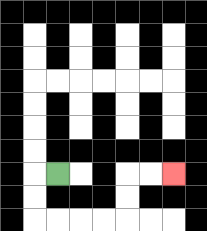{'start': '[2, 7]', 'end': '[7, 7]', 'path_directions': 'L,D,D,R,R,R,R,U,U,R,R', 'path_coordinates': '[[2, 7], [1, 7], [1, 8], [1, 9], [2, 9], [3, 9], [4, 9], [5, 9], [5, 8], [5, 7], [6, 7], [7, 7]]'}